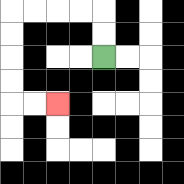{'start': '[4, 2]', 'end': '[2, 4]', 'path_directions': 'U,U,L,L,L,L,D,D,D,D,R,R', 'path_coordinates': '[[4, 2], [4, 1], [4, 0], [3, 0], [2, 0], [1, 0], [0, 0], [0, 1], [0, 2], [0, 3], [0, 4], [1, 4], [2, 4]]'}